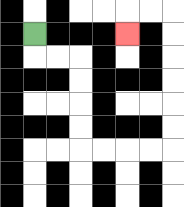{'start': '[1, 1]', 'end': '[5, 1]', 'path_directions': 'D,R,R,D,D,D,D,R,R,R,R,U,U,U,U,U,U,L,L,D', 'path_coordinates': '[[1, 1], [1, 2], [2, 2], [3, 2], [3, 3], [3, 4], [3, 5], [3, 6], [4, 6], [5, 6], [6, 6], [7, 6], [7, 5], [7, 4], [7, 3], [7, 2], [7, 1], [7, 0], [6, 0], [5, 0], [5, 1]]'}